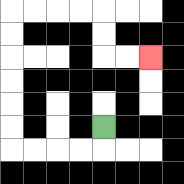{'start': '[4, 5]', 'end': '[6, 2]', 'path_directions': 'D,L,L,L,L,U,U,U,U,U,U,R,R,R,R,D,D,R,R', 'path_coordinates': '[[4, 5], [4, 6], [3, 6], [2, 6], [1, 6], [0, 6], [0, 5], [0, 4], [0, 3], [0, 2], [0, 1], [0, 0], [1, 0], [2, 0], [3, 0], [4, 0], [4, 1], [4, 2], [5, 2], [6, 2]]'}